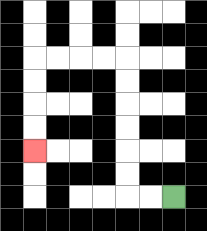{'start': '[7, 8]', 'end': '[1, 6]', 'path_directions': 'L,L,U,U,U,U,U,U,L,L,L,L,D,D,D,D', 'path_coordinates': '[[7, 8], [6, 8], [5, 8], [5, 7], [5, 6], [5, 5], [5, 4], [5, 3], [5, 2], [4, 2], [3, 2], [2, 2], [1, 2], [1, 3], [1, 4], [1, 5], [1, 6]]'}